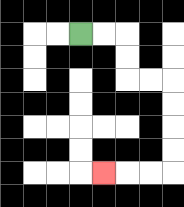{'start': '[3, 1]', 'end': '[4, 7]', 'path_directions': 'R,R,D,D,R,R,D,D,D,D,L,L,L', 'path_coordinates': '[[3, 1], [4, 1], [5, 1], [5, 2], [5, 3], [6, 3], [7, 3], [7, 4], [7, 5], [7, 6], [7, 7], [6, 7], [5, 7], [4, 7]]'}